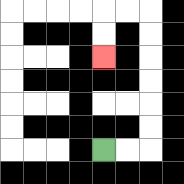{'start': '[4, 6]', 'end': '[4, 2]', 'path_directions': 'R,R,U,U,U,U,U,U,L,L,D,D', 'path_coordinates': '[[4, 6], [5, 6], [6, 6], [6, 5], [6, 4], [6, 3], [6, 2], [6, 1], [6, 0], [5, 0], [4, 0], [4, 1], [4, 2]]'}